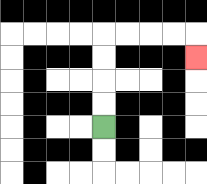{'start': '[4, 5]', 'end': '[8, 2]', 'path_directions': 'U,U,U,U,R,R,R,R,D', 'path_coordinates': '[[4, 5], [4, 4], [4, 3], [4, 2], [4, 1], [5, 1], [6, 1], [7, 1], [8, 1], [8, 2]]'}